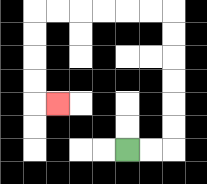{'start': '[5, 6]', 'end': '[2, 4]', 'path_directions': 'R,R,U,U,U,U,U,U,L,L,L,L,L,L,D,D,D,D,R', 'path_coordinates': '[[5, 6], [6, 6], [7, 6], [7, 5], [7, 4], [7, 3], [7, 2], [7, 1], [7, 0], [6, 0], [5, 0], [4, 0], [3, 0], [2, 0], [1, 0], [1, 1], [1, 2], [1, 3], [1, 4], [2, 4]]'}